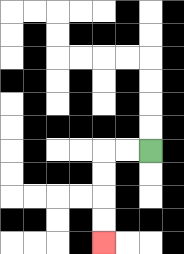{'start': '[6, 6]', 'end': '[4, 10]', 'path_directions': 'L,L,D,D,D,D', 'path_coordinates': '[[6, 6], [5, 6], [4, 6], [4, 7], [4, 8], [4, 9], [4, 10]]'}